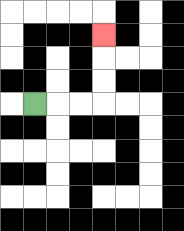{'start': '[1, 4]', 'end': '[4, 1]', 'path_directions': 'R,R,R,U,U,U', 'path_coordinates': '[[1, 4], [2, 4], [3, 4], [4, 4], [4, 3], [4, 2], [4, 1]]'}